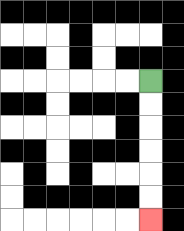{'start': '[6, 3]', 'end': '[6, 9]', 'path_directions': 'D,D,D,D,D,D', 'path_coordinates': '[[6, 3], [6, 4], [6, 5], [6, 6], [6, 7], [6, 8], [6, 9]]'}